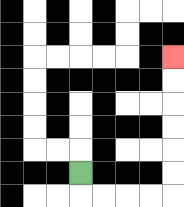{'start': '[3, 7]', 'end': '[7, 2]', 'path_directions': 'D,R,R,R,R,U,U,U,U,U,U', 'path_coordinates': '[[3, 7], [3, 8], [4, 8], [5, 8], [6, 8], [7, 8], [7, 7], [7, 6], [7, 5], [7, 4], [7, 3], [7, 2]]'}